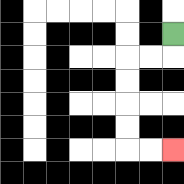{'start': '[7, 1]', 'end': '[7, 6]', 'path_directions': 'D,L,L,D,D,D,D,R,R', 'path_coordinates': '[[7, 1], [7, 2], [6, 2], [5, 2], [5, 3], [5, 4], [5, 5], [5, 6], [6, 6], [7, 6]]'}